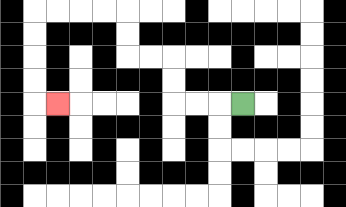{'start': '[10, 4]', 'end': '[2, 4]', 'path_directions': 'L,L,L,U,U,L,L,U,U,L,L,L,L,D,D,D,D,R', 'path_coordinates': '[[10, 4], [9, 4], [8, 4], [7, 4], [7, 3], [7, 2], [6, 2], [5, 2], [5, 1], [5, 0], [4, 0], [3, 0], [2, 0], [1, 0], [1, 1], [1, 2], [1, 3], [1, 4], [2, 4]]'}